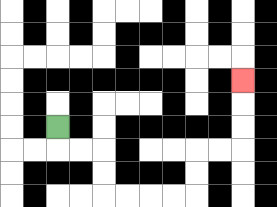{'start': '[2, 5]', 'end': '[10, 3]', 'path_directions': 'D,R,R,D,D,R,R,R,R,U,U,R,R,U,U,U', 'path_coordinates': '[[2, 5], [2, 6], [3, 6], [4, 6], [4, 7], [4, 8], [5, 8], [6, 8], [7, 8], [8, 8], [8, 7], [8, 6], [9, 6], [10, 6], [10, 5], [10, 4], [10, 3]]'}